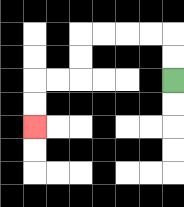{'start': '[7, 3]', 'end': '[1, 5]', 'path_directions': 'U,U,L,L,L,L,D,D,L,L,D,D', 'path_coordinates': '[[7, 3], [7, 2], [7, 1], [6, 1], [5, 1], [4, 1], [3, 1], [3, 2], [3, 3], [2, 3], [1, 3], [1, 4], [1, 5]]'}